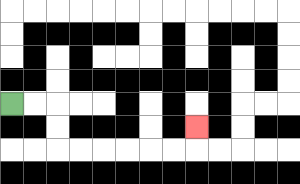{'start': '[0, 4]', 'end': '[8, 5]', 'path_directions': 'R,R,D,D,R,R,R,R,R,R,U', 'path_coordinates': '[[0, 4], [1, 4], [2, 4], [2, 5], [2, 6], [3, 6], [4, 6], [5, 6], [6, 6], [7, 6], [8, 6], [8, 5]]'}